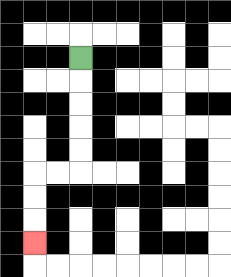{'start': '[3, 2]', 'end': '[1, 10]', 'path_directions': 'D,D,D,D,D,L,L,D,D,D', 'path_coordinates': '[[3, 2], [3, 3], [3, 4], [3, 5], [3, 6], [3, 7], [2, 7], [1, 7], [1, 8], [1, 9], [1, 10]]'}